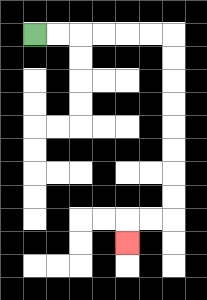{'start': '[1, 1]', 'end': '[5, 10]', 'path_directions': 'R,R,R,R,R,R,D,D,D,D,D,D,D,D,L,L,D', 'path_coordinates': '[[1, 1], [2, 1], [3, 1], [4, 1], [5, 1], [6, 1], [7, 1], [7, 2], [7, 3], [7, 4], [7, 5], [7, 6], [7, 7], [7, 8], [7, 9], [6, 9], [5, 9], [5, 10]]'}